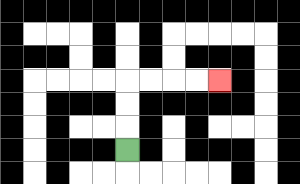{'start': '[5, 6]', 'end': '[9, 3]', 'path_directions': 'U,U,U,R,R,R,R', 'path_coordinates': '[[5, 6], [5, 5], [5, 4], [5, 3], [6, 3], [7, 3], [8, 3], [9, 3]]'}